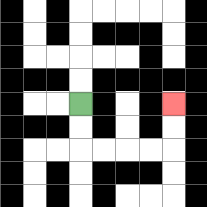{'start': '[3, 4]', 'end': '[7, 4]', 'path_directions': 'D,D,R,R,R,R,U,U', 'path_coordinates': '[[3, 4], [3, 5], [3, 6], [4, 6], [5, 6], [6, 6], [7, 6], [7, 5], [7, 4]]'}